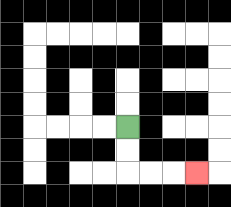{'start': '[5, 5]', 'end': '[8, 7]', 'path_directions': 'D,D,R,R,R', 'path_coordinates': '[[5, 5], [5, 6], [5, 7], [6, 7], [7, 7], [8, 7]]'}